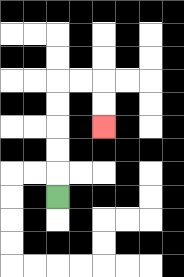{'start': '[2, 8]', 'end': '[4, 5]', 'path_directions': 'U,U,U,U,U,R,R,D,D', 'path_coordinates': '[[2, 8], [2, 7], [2, 6], [2, 5], [2, 4], [2, 3], [3, 3], [4, 3], [4, 4], [4, 5]]'}